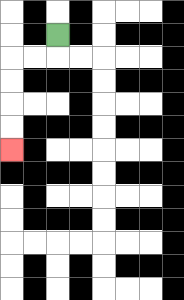{'start': '[2, 1]', 'end': '[0, 6]', 'path_directions': 'D,L,L,D,D,D,D', 'path_coordinates': '[[2, 1], [2, 2], [1, 2], [0, 2], [0, 3], [0, 4], [0, 5], [0, 6]]'}